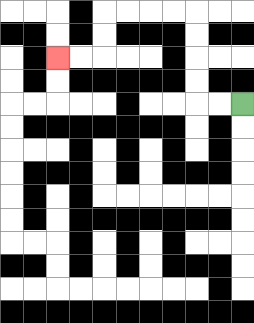{'start': '[10, 4]', 'end': '[2, 2]', 'path_directions': 'L,L,U,U,U,U,L,L,L,L,D,D,L,L', 'path_coordinates': '[[10, 4], [9, 4], [8, 4], [8, 3], [8, 2], [8, 1], [8, 0], [7, 0], [6, 0], [5, 0], [4, 0], [4, 1], [4, 2], [3, 2], [2, 2]]'}